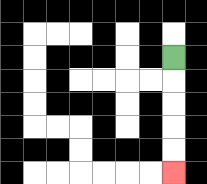{'start': '[7, 2]', 'end': '[7, 7]', 'path_directions': 'D,D,D,D,D', 'path_coordinates': '[[7, 2], [7, 3], [7, 4], [7, 5], [7, 6], [7, 7]]'}